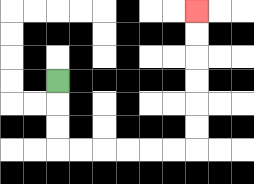{'start': '[2, 3]', 'end': '[8, 0]', 'path_directions': 'D,D,D,R,R,R,R,R,R,U,U,U,U,U,U', 'path_coordinates': '[[2, 3], [2, 4], [2, 5], [2, 6], [3, 6], [4, 6], [5, 6], [6, 6], [7, 6], [8, 6], [8, 5], [8, 4], [8, 3], [8, 2], [8, 1], [8, 0]]'}